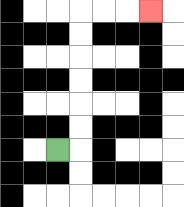{'start': '[2, 6]', 'end': '[6, 0]', 'path_directions': 'R,U,U,U,U,U,U,R,R,R', 'path_coordinates': '[[2, 6], [3, 6], [3, 5], [3, 4], [3, 3], [3, 2], [3, 1], [3, 0], [4, 0], [5, 0], [6, 0]]'}